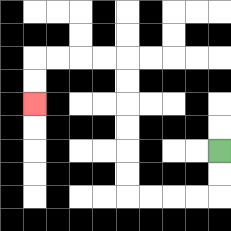{'start': '[9, 6]', 'end': '[1, 4]', 'path_directions': 'D,D,L,L,L,L,U,U,U,U,U,U,L,L,L,L,D,D', 'path_coordinates': '[[9, 6], [9, 7], [9, 8], [8, 8], [7, 8], [6, 8], [5, 8], [5, 7], [5, 6], [5, 5], [5, 4], [5, 3], [5, 2], [4, 2], [3, 2], [2, 2], [1, 2], [1, 3], [1, 4]]'}